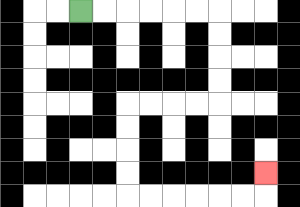{'start': '[3, 0]', 'end': '[11, 7]', 'path_directions': 'R,R,R,R,R,R,D,D,D,D,L,L,L,L,D,D,D,D,R,R,R,R,R,R,U', 'path_coordinates': '[[3, 0], [4, 0], [5, 0], [6, 0], [7, 0], [8, 0], [9, 0], [9, 1], [9, 2], [9, 3], [9, 4], [8, 4], [7, 4], [6, 4], [5, 4], [5, 5], [5, 6], [5, 7], [5, 8], [6, 8], [7, 8], [8, 8], [9, 8], [10, 8], [11, 8], [11, 7]]'}